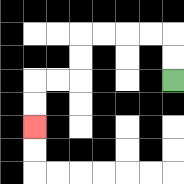{'start': '[7, 3]', 'end': '[1, 5]', 'path_directions': 'U,U,L,L,L,L,D,D,L,L,D,D', 'path_coordinates': '[[7, 3], [7, 2], [7, 1], [6, 1], [5, 1], [4, 1], [3, 1], [3, 2], [3, 3], [2, 3], [1, 3], [1, 4], [1, 5]]'}